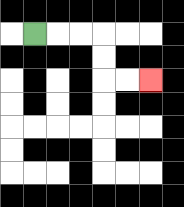{'start': '[1, 1]', 'end': '[6, 3]', 'path_directions': 'R,R,R,D,D,R,R', 'path_coordinates': '[[1, 1], [2, 1], [3, 1], [4, 1], [4, 2], [4, 3], [5, 3], [6, 3]]'}